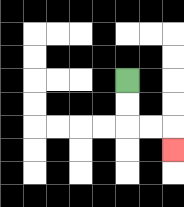{'start': '[5, 3]', 'end': '[7, 6]', 'path_directions': 'D,D,R,R,D', 'path_coordinates': '[[5, 3], [5, 4], [5, 5], [6, 5], [7, 5], [7, 6]]'}